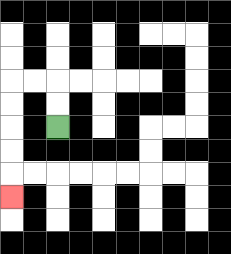{'start': '[2, 5]', 'end': '[0, 8]', 'path_directions': 'U,U,L,L,D,D,D,D,D', 'path_coordinates': '[[2, 5], [2, 4], [2, 3], [1, 3], [0, 3], [0, 4], [0, 5], [0, 6], [0, 7], [0, 8]]'}